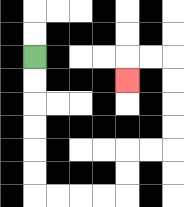{'start': '[1, 2]', 'end': '[5, 3]', 'path_directions': 'D,D,D,D,D,D,R,R,R,R,U,U,R,R,U,U,U,U,L,L,D', 'path_coordinates': '[[1, 2], [1, 3], [1, 4], [1, 5], [1, 6], [1, 7], [1, 8], [2, 8], [3, 8], [4, 8], [5, 8], [5, 7], [5, 6], [6, 6], [7, 6], [7, 5], [7, 4], [7, 3], [7, 2], [6, 2], [5, 2], [5, 3]]'}